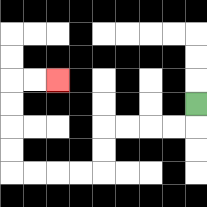{'start': '[8, 4]', 'end': '[2, 3]', 'path_directions': 'D,L,L,L,L,D,D,L,L,L,L,U,U,U,U,R,R', 'path_coordinates': '[[8, 4], [8, 5], [7, 5], [6, 5], [5, 5], [4, 5], [4, 6], [4, 7], [3, 7], [2, 7], [1, 7], [0, 7], [0, 6], [0, 5], [0, 4], [0, 3], [1, 3], [2, 3]]'}